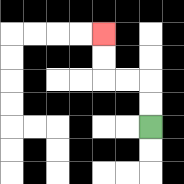{'start': '[6, 5]', 'end': '[4, 1]', 'path_directions': 'U,U,L,L,U,U', 'path_coordinates': '[[6, 5], [6, 4], [6, 3], [5, 3], [4, 3], [4, 2], [4, 1]]'}